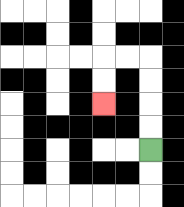{'start': '[6, 6]', 'end': '[4, 4]', 'path_directions': 'U,U,U,U,L,L,D,D', 'path_coordinates': '[[6, 6], [6, 5], [6, 4], [6, 3], [6, 2], [5, 2], [4, 2], [4, 3], [4, 4]]'}